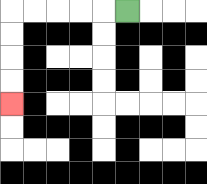{'start': '[5, 0]', 'end': '[0, 4]', 'path_directions': 'L,L,L,L,L,D,D,D,D', 'path_coordinates': '[[5, 0], [4, 0], [3, 0], [2, 0], [1, 0], [0, 0], [0, 1], [0, 2], [0, 3], [0, 4]]'}